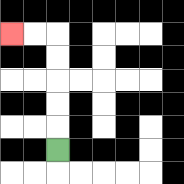{'start': '[2, 6]', 'end': '[0, 1]', 'path_directions': 'U,U,U,U,U,L,L', 'path_coordinates': '[[2, 6], [2, 5], [2, 4], [2, 3], [2, 2], [2, 1], [1, 1], [0, 1]]'}